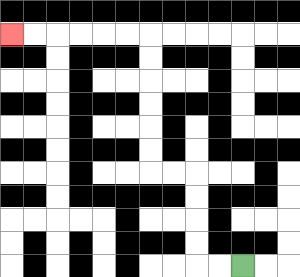{'start': '[10, 11]', 'end': '[0, 1]', 'path_directions': 'L,L,U,U,U,U,L,L,U,U,U,U,U,U,L,L,L,L,L,L', 'path_coordinates': '[[10, 11], [9, 11], [8, 11], [8, 10], [8, 9], [8, 8], [8, 7], [7, 7], [6, 7], [6, 6], [6, 5], [6, 4], [6, 3], [6, 2], [6, 1], [5, 1], [4, 1], [3, 1], [2, 1], [1, 1], [0, 1]]'}